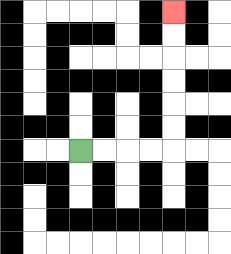{'start': '[3, 6]', 'end': '[7, 0]', 'path_directions': 'R,R,R,R,U,U,U,U,U,U', 'path_coordinates': '[[3, 6], [4, 6], [5, 6], [6, 6], [7, 6], [7, 5], [7, 4], [7, 3], [7, 2], [7, 1], [7, 0]]'}